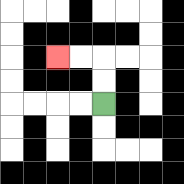{'start': '[4, 4]', 'end': '[2, 2]', 'path_directions': 'U,U,L,L', 'path_coordinates': '[[4, 4], [4, 3], [4, 2], [3, 2], [2, 2]]'}